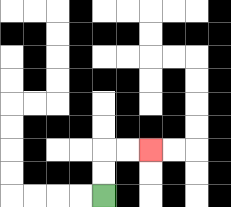{'start': '[4, 8]', 'end': '[6, 6]', 'path_directions': 'U,U,R,R', 'path_coordinates': '[[4, 8], [4, 7], [4, 6], [5, 6], [6, 6]]'}